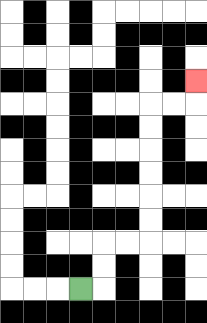{'start': '[3, 12]', 'end': '[8, 3]', 'path_directions': 'R,U,U,R,R,U,U,U,U,U,U,R,R,U', 'path_coordinates': '[[3, 12], [4, 12], [4, 11], [4, 10], [5, 10], [6, 10], [6, 9], [6, 8], [6, 7], [6, 6], [6, 5], [6, 4], [7, 4], [8, 4], [8, 3]]'}